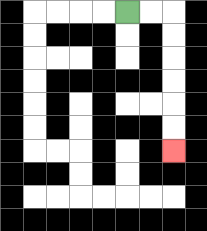{'start': '[5, 0]', 'end': '[7, 6]', 'path_directions': 'R,R,D,D,D,D,D,D', 'path_coordinates': '[[5, 0], [6, 0], [7, 0], [7, 1], [7, 2], [7, 3], [7, 4], [7, 5], [7, 6]]'}